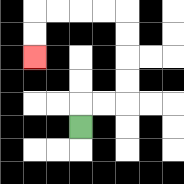{'start': '[3, 5]', 'end': '[1, 2]', 'path_directions': 'U,R,R,U,U,U,U,L,L,L,L,D,D', 'path_coordinates': '[[3, 5], [3, 4], [4, 4], [5, 4], [5, 3], [5, 2], [5, 1], [5, 0], [4, 0], [3, 0], [2, 0], [1, 0], [1, 1], [1, 2]]'}